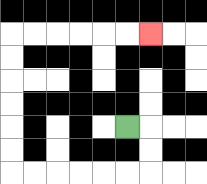{'start': '[5, 5]', 'end': '[6, 1]', 'path_directions': 'R,D,D,L,L,L,L,L,L,U,U,U,U,U,U,R,R,R,R,R,R', 'path_coordinates': '[[5, 5], [6, 5], [6, 6], [6, 7], [5, 7], [4, 7], [3, 7], [2, 7], [1, 7], [0, 7], [0, 6], [0, 5], [0, 4], [0, 3], [0, 2], [0, 1], [1, 1], [2, 1], [3, 1], [4, 1], [5, 1], [6, 1]]'}